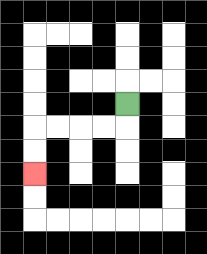{'start': '[5, 4]', 'end': '[1, 7]', 'path_directions': 'D,L,L,L,L,D,D', 'path_coordinates': '[[5, 4], [5, 5], [4, 5], [3, 5], [2, 5], [1, 5], [1, 6], [1, 7]]'}